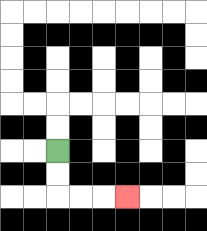{'start': '[2, 6]', 'end': '[5, 8]', 'path_directions': 'D,D,R,R,R', 'path_coordinates': '[[2, 6], [2, 7], [2, 8], [3, 8], [4, 8], [5, 8]]'}